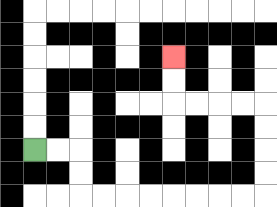{'start': '[1, 6]', 'end': '[7, 2]', 'path_directions': 'R,R,D,D,R,R,R,R,R,R,R,R,U,U,U,U,L,L,L,L,U,U', 'path_coordinates': '[[1, 6], [2, 6], [3, 6], [3, 7], [3, 8], [4, 8], [5, 8], [6, 8], [7, 8], [8, 8], [9, 8], [10, 8], [11, 8], [11, 7], [11, 6], [11, 5], [11, 4], [10, 4], [9, 4], [8, 4], [7, 4], [7, 3], [7, 2]]'}